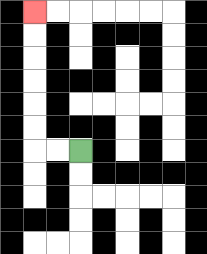{'start': '[3, 6]', 'end': '[1, 0]', 'path_directions': 'L,L,U,U,U,U,U,U', 'path_coordinates': '[[3, 6], [2, 6], [1, 6], [1, 5], [1, 4], [1, 3], [1, 2], [1, 1], [1, 0]]'}